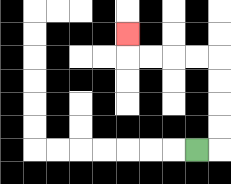{'start': '[8, 6]', 'end': '[5, 1]', 'path_directions': 'R,U,U,U,U,L,L,L,L,U', 'path_coordinates': '[[8, 6], [9, 6], [9, 5], [9, 4], [9, 3], [9, 2], [8, 2], [7, 2], [6, 2], [5, 2], [5, 1]]'}